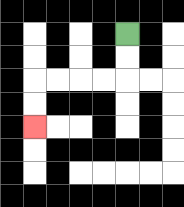{'start': '[5, 1]', 'end': '[1, 5]', 'path_directions': 'D,D,L,L,L,L,D,D', 'path_coordinates': '[[5, 1], [5, 2], [5, 3], [4, 3], [3, 3], [2, 3], [1, 3], [1, 4], [1, 5]]'}